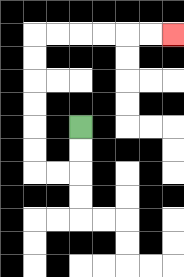{'start': '[3, 5]', 'end': '[7, 1]', 'path_directions': 'D,D,L,L,U,U,U,U,U,U,R,R,R,R,R,R', 'path_coordinates': '[[3, 5], [3, 6], [3, 7], [2, 7], [1, 7], [1, 6], [1, 5], [1, 4], [1, 3], [1, 2], [1, 1], [2, 1], [3, 1], [4, 1], [5, 1], [6, 1], [7, 1]]'}